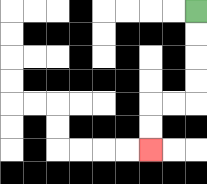{'start': '[8, 0]', 'end': '[6, 6]', 'path_directions': 'D,D,D,D,L,L,D,D', 'path_coordinates': '[[8, 0], [8, 1], [8, 2], [8, 3], [8, 4], [7, 4], [6, 4], [6, 5], [6, 6]]'}